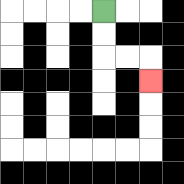{'start': '[4, 0]', 'end': '[6, 3]', 'path_directions': 'D,D,R,R,D', 'path_coordinates': '[[4, 0], [4, 1], [4, 2], [5, 2], [6, 2], [6, 3]]'}